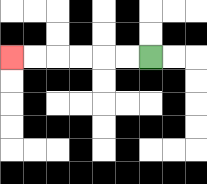{'start': '[6, 2]', 'end': '[0, 2]', 'path_directions': 'L,L,L,L,L,L', 'path_coordinates': '[[6, 2], [5, 2], [4, 2], [3, 2], [2, 2], [1, 2], [0, 2]]'}